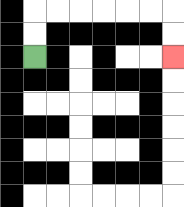{'start': '[1, 2]', 'end': '[7, 2]', 'path_directions': 'U,U,R,R,R,R,R,R,D,D', 'path_coordinates': '[[1, 2], [1, 1], [1, 0], [2, 0], [3, 0], [4, 0], [5, 0], [6, 0], [7, 0], [7, 1], [7, 2]]'}